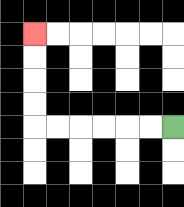{'start': '[7, 5]', 'end': '[1, 1]', 'path_directions': 'L,L,L,L,L,L,U,U,U,U', 'path_coordinates': '[[7, 5], [6, 5], [5, 5], [4, 5], [3, 5], [2, 5], [1, 5], [1, 4], [1, 3], [1, 2], [1, 1]]'}